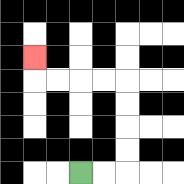{'start': '[3, 7]', 'end': '[1, 2]', 'path_directions': 'R,R,U,U,U,U,L,L,L,L,U', 'path_coordinates': '[[3, 7], [4, 7], [5, 7], [5, 6], [5, 5], [5, 4], [5, 3], [4, 3], [3, 3], [2, 3], [1, 3], [1, 2]]'}